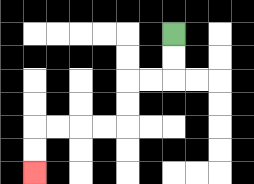{'start': '[7, 1]', 'end': '[1, 7]', 'path_directions': 'D,D,L,L,D,D,L,L,L,L,D,D', 'path_coordinates': '[[7, 1], [7, 2], [7, 3], [6, 3], [5, 3], [5, 4], [5, 5], [4, 5], [3, 5], [2, 5], [1, 5], [1, 6], [1, 7]]'}